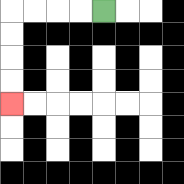{'start': '[4, 0]', 'end': '[0, 4]', 'path_directions': 'L,L,L,L,D,D,D,D', 'path_coordinates': '[[4, 0], [3, 0], [2, 0], [1, 0], [0, 0], [0, 1], [0, 2], [0, 3], [0, 4]]'}